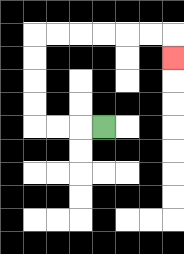{'start': '[4, 5]', 'end': '[7, 2]', 'path_directions': 'L,L,L,U,U,U,U,R,R,R,R,R,R,D', 'path_coordinates': '[[4, 5], [3, 5], [2, 5], [1, 5], [1, 4], [1, 3], [1, 2], [1, 1], [2, 1], [3, 1], [4, 1], [5, 1], [6, 1], [7, 1], [7, 2]]'}